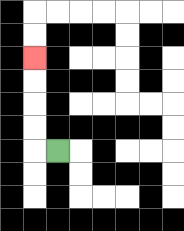{'start': '[2, 6]', 'end': '[1, 2]', 'path_directions': 'L,U,U,U,U', 'path_coordinates': '[[2, 6], [1, 6], [1, 5], [1, 4], [1, 3], [1, 2]]'}